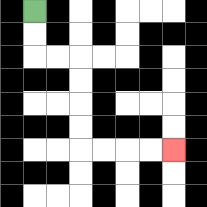{'start': '[1, 0]', 'end': '[7, 6]', 'path_directions': 'D,D,R,R,D,D,D,D,R,R,R,R', 'path_coordinates': '[[1, 0], [1, 1], [1, 2], [2, 2], [3, 2], [3, 3], [3, 4], [3, 5], [3, 6], [4, 6], [5, 6], [6, 6], [7, 6]]'}